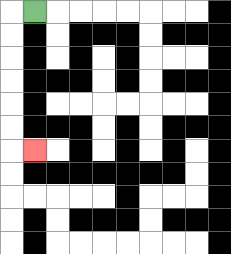{'start': '[1, 0]', 'end': '[1, 6]', 'path_directions': 'L,D,D,D,D,D,D,R', 'path_coordinates': '[[1, 0], [0, 0], [0, 1], [0, 2], [0, 3], [0, 4], [0, 5], [0, 6], [1, 6]]'}